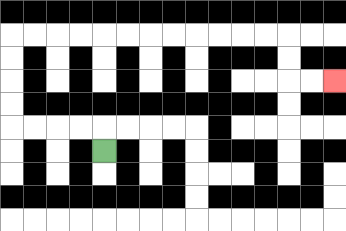{'start': '[4, 6]', 'end': '[14, 3]', 'path_directions': 'U,L,L,L,L,U,U,U,U,R,R,R,R,R,R,R,R,R,R,R,R,D,D,R,R', 'path_coordinates': '[[4, 6], [4, 5], [3, 5], [2, 5], [1, 5], [0, 5], [0, 4], [0, 3], [0, 2], [0, 1], [1, 1], [2, 1], [3, 1], [4, 1], [5, 1], [6, 1], [7, 1], [8, 1], [9, 1], [10, 1], [11, 1], [12, 1], [12, 2], [12, 3], [13, 3], [14, 3]]'}